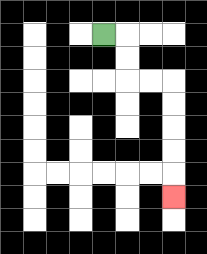{'start': '[4, 1]', 'end': '[7, 8]', 'path_directions': 'R,D,D,R,R,D,D,D,D,D', 'path_coordinates': '[[4, 1], [5, 1], [5, 2], [5, 3], [6, 3], [7, 3], [7, 4], [7, 5], [7, 6], [7, 7], [7, 8]]'}